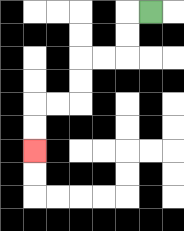{'start': '[6, 0]', 'end': '[1, 6]', 'path_directions': 'L,D,D,L,L,D,D,L,L,D,D', 'path_coordinates': '[[6, 0], [5, 0], [5, 1], [5, 2], [4, 2], [3, 2], [3, 3], [3, 4], [2, 4], [1, 4], [1, 5], [1, 6]]'}